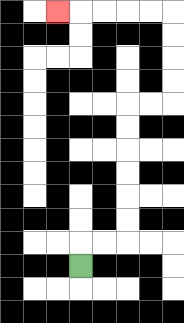{'start': '[3, 11]', 'end': '[2, 0]', 'path_directions': 'U,R,R,U,U,U,U,U,U,R,R,U,U,U,U,L,L,L,L,L', 'path_coordinates': '[[3, 11], [3, 10], [4, 10], [5, 10], [5, 9], [5, 8], [5, 7], [5, 6], [5, 5], [5, 4], [6, 4], [7, 4], [7, 3], [7, 2], [7, 1], [7, 0], [6, 0], [5, 0], [4, 0], [3, 0], [2, 0]]'}